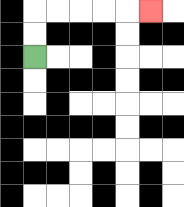{'start': '[1, 2]', 'end': '[6, 0]', 'path_directions': 'U,U,R,R,R,R,R', 'path_coordinates': '[[1, 2], [1, 1], [1, 0], [2, 0], [3, 0], [4, 0], [5, 0], [6, 0]]'}